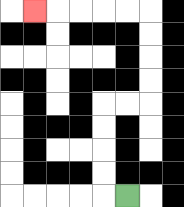{'start': '[5, 8]', 'end': '[1, 0]', 'path_directions': 'L,U,U,U,U,R,R,U,U,U,U,L,L,L,L,L', 'path_coordinates': '[[5, 8], [4, 8], [4, 7], [4, 6], [4, 5], [4, 4], [5, 4], [6, 4], [6, 3], [6, 2], [6, 1], [6, 0], [5, 0], [4, 0], [3, 0], [2, 0], [1, 0]]'}